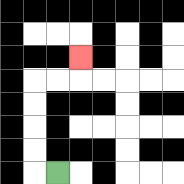{'start': '[2, 7]', 'end': '[3, 2]', 'path_directions': 'L,U,U,U,U,R,R,U', 'path_coordinates': '[[2, 7], [1, 7], [1, 6], [1, 5], [1, 4], [1, 3], [2, 3], [3, 3], [3, 2]]'}